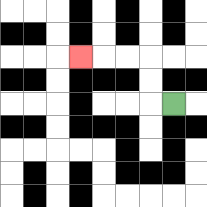{'start': '[7, 4]', 'end': '[3, 2]', 'path_directions': 'L,U,U,L,L,L', 'path_coordinates': '[[7, 4], [6, 4], [6, 3], [6, 2], [5, 2], [4, 2], [3, 2]]'}